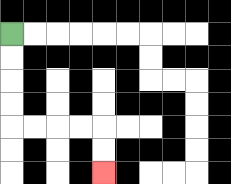{'start': '[0, 1]', 'end': '[4, 7]', 'path_directions': 'D,D,D,D,R,R,R,R,D,D', 'path_coordinates': '[[0, 1], [0, 2], [0, 3], [0, 4], [0, 5], [1, 5], [2, 5], [3, 5], [4, 5], [4, 6], [4, 7]]'}